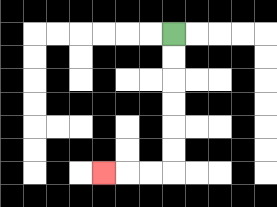{'start': '[7, 1]', 'end': '[4, 7]', 'path_directions': 'D,D,D,D,D,D,L,L,L', 'path_coordinates': '[[7, 1], [7, 2], [7, 3], [7, 4], [7, 5], [7, 6], [7, 7], [6, 7], [5, 7], [4, 7]]'}